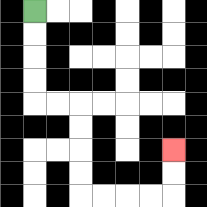{'start': '[1, 0]', 'end': '[7, 6]', 'path_directions': 'D,D,D,D,R,R,D,D,D,D,R,R,R,R,U,U', 'path_coordinates': '[[1, 0], [1, 1], [1, 2], [1, 3], [1, 4], [2, 4], [3, 4], [3, 5], [3, 6], [3, 7], [3, 8], [4, 8], [5, 8], [6, 8], [7, 8], [7, 7], [7, 6]]'}